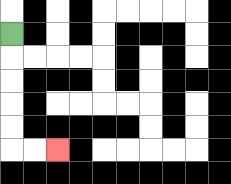{'start': '[0, 1]', 'end': '[2, 6]', 'path_directions': 'D,D,D,D,D,R,R', 'path_coordinates': '[[0, 1], [0, 2], [0, 3], [0, 4], [0, 5], [0, 6], [1, 6], [2, 6]]'}